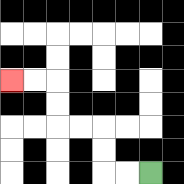{'start': '[6, 7]', 'end': '[0, 3]', 'path_directions': 'L,L,U,U,L,L,U,U,L,L', 'path_coordinates': '[[6, 7], [5, 7], [4, 7], [4, 6], [4, 5], [3, 5], [2, 5], [2, 4], [2, 3], [1, 3], [0, 3]]'}